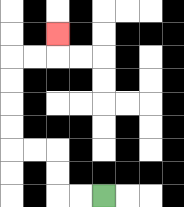{'start': '[4, 8]', 'end': '[2, 1]', 'path_directions': 'L,L,U,U,L,L,U,U,U,U,R,R,U', 'path_coordinates': '[[4, 8], [3, 8], [2, 8], [2, 7], [2, 6], [1, 6], [0, 6], [0, 5], [0, 4], [0, 3], [0, 2], [1, 2], [2, 2], [2, 1]]'}